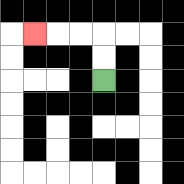{'start': '[4, 3]', 'end': '[1, 1]', 'path_directions': 'U,U,L,L,L', 'path_coordinates': '[[4, 3], [4, 2], [4, 1], [3, 1], [2, 1], [1, 1]]'}